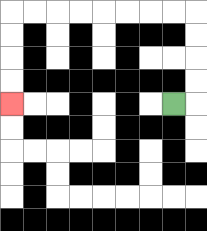{'start': '[7, 4]', 'end': '[0, 4]', 'path_directions': 'R,U,U,U,U,L,L,L,L,L,L,L,L,D,D,D,D', 'path_coordinates': '[[7, 4], [8, 4], [8, 3], [8, 2], [8, 1], [8, 0], [7, 0], [6, 0], [5, 0], [4, 0], [3, 0], [2, 0], [1, 0], [0, 0], [0, 1], [0, 2], [0, 3], [0, 4]]'}